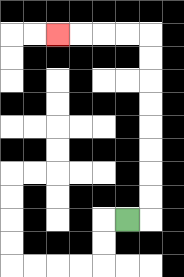{'start': '[5, 9]', 'end': '[2, 1]', 'path_directions': 'R,U,U,U,U,U,U,U,U,L,L,L,L', 'path_coordinates': '[[5, 9], [6, 9], [6, 8], [6, 7], [6, 6], [6, 5], [6, 4], [6, 3], [6, 2], [6, 1], [5, 1], [4, 1], [3, 1], [2, 1]]'}